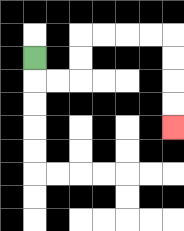{'start': '[1, 2]', 'end': '[7, 5]', 'path_directions': 'D,R,R,U,U,R,R,R,R,D,D,D,D', 'path_coordinates': '[[1, 2], [1, 3], [2, 3], [3, 3], [3, 2], [3, 1], [4, 1], [5, 1], [6, 1], [7, 1], [7, 2], [7, 3], [7, 4], [7, 5]]'}